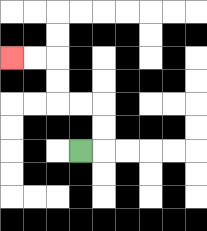{'start': '[3, 6]', 'end': '[0, 2]', 'path_directions': 'R,U,U,L,L,U,U,L,L', 'path_coordinates': '[[3, 6], [4, 6], [4, 5], [4, 4], [3, 4], [2, 4], [2, 3], [2, 2], [1, 2], [0, 2]]'}